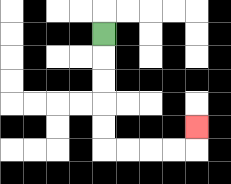{'start': '[4, 1]', 'end': '[8, 5]', 'path_directions': 'D,D,D,D,D,R,R,R,R,U', 'path_coordinates': '[[4, 1], [4, 2], [4, 3], [4, 4], [4, 5], [4, 6], [5, 6], [6, 6], [7, 6], [8, 6], [8, 5]]'}